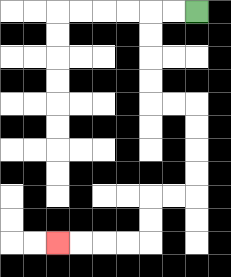{'start': '[8, 0]', 'end': '[2, 10]', 'path_directions': 'L,L,D,D,D,D,R,R,D,D,D,D,L,L,D,D,L,L,L,L', 'path_coordinates': '[[8, 0], [7, 0], [6, 0], [6, 1], [6, 2], [6, 3], [6, 4], [7, 4], [8, 4], [8, 5], [8, 6], [8, 7], [8, 8], [7, 8], [6, 8], [6, 9], [6, 10], [5, 10], [4, 10], [3, 10], [2, 10]]'}